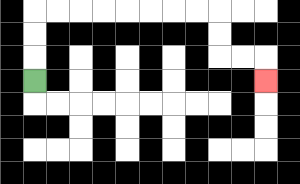{'start': '[1, 3]', 'end': '[11, 3]', 'path_directions': 'U,U,U,R,R,R,R,R,R,R,R,D,D,R,R,D', 'path_coordinates': '[[1, 3], [1, 2], [1, 1], [1, 0], [2, 0], [3, 0], [4, 0], [5, 0], [6, 0], [7, 0], [8, 0], [9, 0], [9, 1], [9, 2], [10, 2], [11, 2], [11, 3]]'}